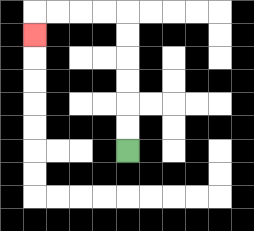{'start': '[5, 6]', 'end': '[1, 1]', 'path_directions': 'U,U,U,U,U,U,L,L,L,L,D', 'path_coordinates': '[[5, 6], [5, 5], [5, 4], [5, 3], [5, 2], [5, 1], [5, 0], [4, 0], [3, 0], [2, 0], [1, 0], [1, 1]]'}